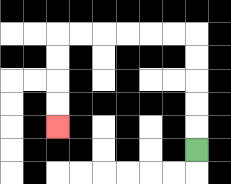{'start': '[8, 6]', 'end': '[2, 5]', 'path_directions': 'U,U,U,U,U,L,L,L,L,L,L,D,D,D,D', 'path_coordinates': '[[8, 6], [8, 5], [8, 4], [8, 3], [8, 2], [8, 1], [7, 1], [6, 1], [5, 1], [4, 1], [3, 1], [2, 1], [2, 2], [2, 3], [2, 4], [2, 5]]'}